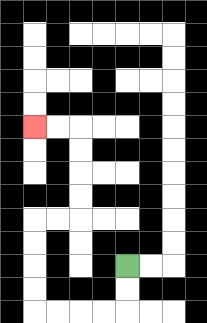{'start': '[5, 11]', 'end': '[1, 5]', 'path_directions': 'D,D,L,L,L,L,U,U,U,U,R,R,U,U,U,U,L,L', 'path_coordinates': '[[5, 11], [5, 12], [5, 13], [4, 13], [3, 13], [2, 13], [1, 13], [1, 12], [1, 11], [1, 10], [1, 9], [2, 9], [3, 9], [3, 8], [3, 7], [3, 6], [3, 5], [2, 5], [1, 5]]'}